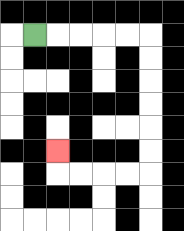{'start': '[1, 1]', 'end': '[2, 6]', 'path_directions': 'R,R,R,R,R,D,D,D,D,D,D,L,L,L,L,U', 'path_coordinates': '[[1, 1], [2, 1], [3, 1], [4, 1], [5, 1], [6, 1], [6, 2], [6, 3], [6, 4], [6, 5], [6, 6], [6, 7], [5, 7], [4, 7], [3, 7], [2, 7], [2, 6]]'}